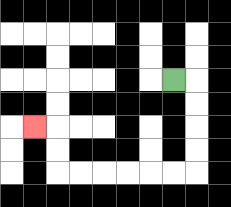{'start': '[7, 3]', 'end': '[1, 5]', 'path_directions': 'R,D,D,D,D,L,L,L,L,L,L,U,U,L', 'path_coordinates': '[[7, 3], [8, 3], [8, 4], [8, 5], [8, 6], [8, 7], [7, 7], [6, 7], [5, 7], [4, 7], [3, 7], [2, 7], [2, 6], [2, 5], [1, 5]]'}